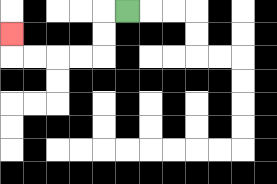{'start': '[5, 0]', 'end': '[0, 1]', 'path_directions': 'L,D,D,L,L,L,L,U', 'path_coordinates': '[[5, 0], [4, 0], [4, 1], [4, 2], [3, 2], [2, 2], [1, 2], [0, 2], [0, 1]]'}